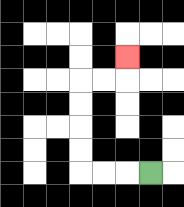{'start': '[6, 7]', 'end': '[5, 2]', 'path_directions': 'L,L,L,U,U,U,U,R,R,U', 'path_coordinates': '[[6, 7], [5, 7], [4, 7], [3, 7], [3, 6], [3, 5], [3, 4], [3, 3], [4, 3], [5, 3], [5, 2]]'}